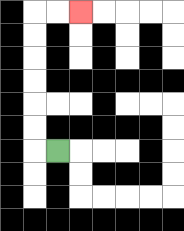{'start': '[2, 6]', 'end': '[3, 0]', 'path_directions': 'L,U,U,U,U,U,U,R,R', 'path_coordinates': '[[2, 6], [1, 6], [1, 5], [1, 4], [1, 3], [1, 2], [1, 1], [1, 0], [2, 0], [3, 0]]'}